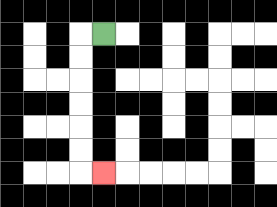{'start': '[4, 1]', 'end': '[4, 7]', 'path_directions': 'L,D,D,D,D,D,D,R', 'path_coordinates': '[[4, 1], [3, 1], [3, 2], [3, 3], [3, 4], [3, 5], [3, 6], [3, 7], [4, 7]]'}